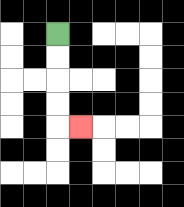{'start': '[2, 1]', 'end': '[3, 5]', 'path_directions': 'D,D,D,D,R', 'path_coordinates': '[[2, 1], [2, 2], [2, 3], [2, 4], [2, 5], [3, 5]]'}